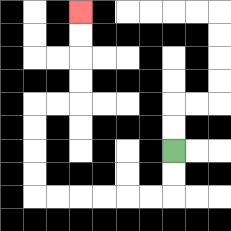{'start': '[7, 6]', 'end': '[3, 0]', 'path_directions': 'D,D,L,L,L,L,L,L,U,U,U,U,R,R,U,U,U,U', 'path_coordinates': '[[7, 6], [7, 7], [7, 8], [6, 8], [5, 8], [4, 8], [3, 8], [2, 8], [1, 8], [1, 7], [1, 6], [1, 5], [1, 4], [2, 4], [3, 4], [3, 3], [3, 2], [3, 1], [3, 0]]'}